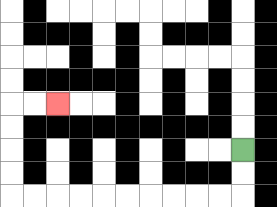{'start': '[10, 6]', 'end': '[2, 4]', 'path_directions': 'D,D,L,L,L,L,L,L,L,L,L,L,U,U,U,U,R,R', 'path_coordinates': '[[10, 6], [10, 7], [10, 8], [9, 8], [8, 8], [7, 8], [6, 8], [5, 8], [4, 8], [3, 8], [2, 8], [1, 8], [0, 8], [0, 7], [0, 6], [0, 5], [0, 4], [1, 4], [2, 4]]'}